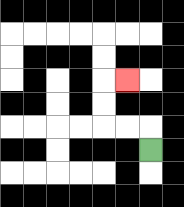{'start': '[6, 6]', 'end': '[5, 3]', 'path_directions': 'U,L,L,U,U,R', 'path_coordinates': '[[6, 6], [6, 5], [5, 5], [4, 5], [4, 4], [4, 3], [5, 3]]'}